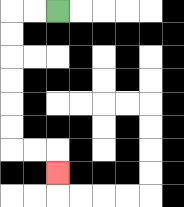{'start': '[2, 0]', 'end': '[2, 7]', 'path_directions': 'L,L,D,D,D,D,D,D,R,R,D', 'path_coordinates': '[[2, 0], [1, 0], [0, 0], [0, 1], [0, 2], [0, 3], [0, 4], [0, 5], [0, 6], [1, 6], [2, 6], [2, 7]]'}